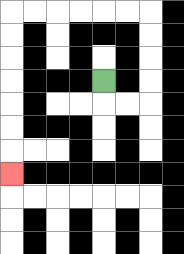{'start': '[4, 3]', 'end': '[0, 7]', 'path_directions': 'D,R,R,U,U,U,U,L,L,L,L,L,L,D,D,D,D,D,D,D', 'path_coordinates': '[[4, 3], [4, 4], [5, 4], [6, 4], [6, 3], [6, 2], [6, 1], [6, 0], [5, 0], [4, 0], [3, 0], [2, 0], [1, 0], [0, 0], [0, 1], [0, 2], [0, 3], [0, 4], [0, 5], [0, 6], [0, 7]]'}